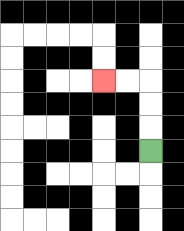{'start': '[6, 6]', 'end': '[4, 3]', 'path_directions': 'U,U,U,L,L', 'path_coordinates': '[[6, 6], [6, 5], [6, 4], [6, 3], [5, 3], [4, 3]]'}